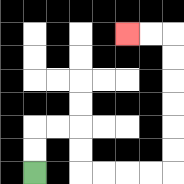{'start': '[1, 7]', 'end': '[5, 1]', 'path_directions': 'U,U,R,R,D,D,R,R,R,R,U,U,U,U,U,U,L,L', 'path_coordinates': '[[1, 7], [1, 6], [1, 5], [2, 5], [3, 5], [3, 6], [3, 7], [4, 7], [5, 7], [6, 7], [7, 7], [7, 6], [7, 5], [7, 4], [7, 3], [7, 2], [7, 1], [6, 1], [5, 1]]'}